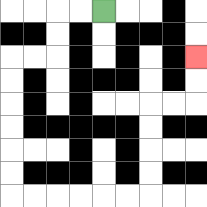{'start': '[4, 0]', 'end': '[8, 2]', 'path_directions': 'L,L,D,D,L,L,D,D,D,D,D,D,R,R,R,R,R,R,U,U,U,U,R,R,U,U', 'path_coordinates': '[[4, 0], [3, 0], [2, 0], [2, 1], [2, 2], [1, 2], [0, 2], [0, 3], [0, 4], [0, 5], [0, 6], [0, 7], [0, 8], [1, 8], [2, 8], [3, 8], [4, 8], [5, 8], [6, 8], [6, 7], [6, 6], [6, 5], [6, 4], [7, 4], [8, 4], [8, 3], [8, 2]]'}